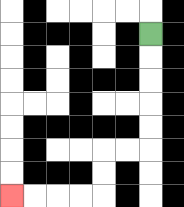{'start': '[6, 1]', 'end': '[0, 8]', 'path_directions': 'D,D,D,D,D,L,L,D,D,L,L,L,L', 'path_coordinates': '[[6, 1], [6, 2], [6, 3], [6, 4], [6, 5], [6, 6], [5, 6], [4, 6], [4, 7], [4, 8], [3, 8], [2, 8], [1, 8], [0, 8]]'}